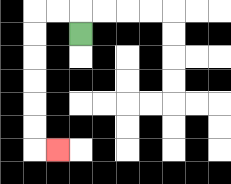{'start': '[3, 1]', 'end': '[2, 6]', 'path_directions': 'U,L,L,D,D,D,D,D,D,R', 'path_coordinates': '[[3, 1], [3, 0], [2, 0], [1, 0], [1, 1], [1, 2], [1, 3], [1, 4], [1, 5], [1, 6], [2, 6]]'}